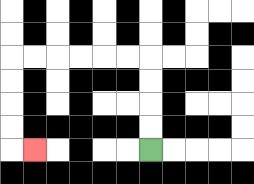{'start': '[6, 6]', 'end': '[1, 6]', 'path_directions': 'U,U,U,U,L,L,L,L,L,L,D,D,D,D,R', 'path_coordinates': '[[6, 6], [6, 5], [6, 4], [6, 3], [6, 2], [5, 2], [4, 2], [3, 2], [2, 2], [1, 2], [0, 2], [0, 3], [0, 4], [0, 5], [0, 6], [1, 6]]'}